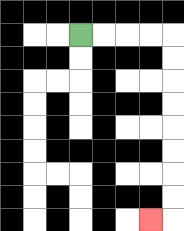{'start': '[3, 1]', 'end': '[6, 9]', 'path_directions': 'R,R,R,R,D,D,D,D,D,D,D,D,L', 'path_coordinates': '[[3, 1], [4, 1], [5, 1], [6, 1], [7, 1], [7, 2], [7, 3], [7, 4], [7, 5], [7, 6], [7, 7], [7, 8], [7, 9], [6, 9]]'}